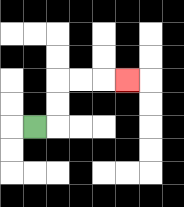{'start': '[1, 5]', 'end': '[5, 3]', 'path_directions': 'R,U,U,R,R,R', 'path_coordinates': '[[1, 5], [2, 5], [2, 4], [2, 3], [3, 3], [4, 3], [5, 3]]'}